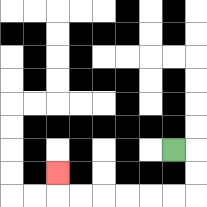{'start': '[7, 6]', 'end': '[2, 7]', 'path_directions': 'R,D,D,L,L,L,L,L,L,U', 'path_coordinates': '[[7, 6], [8, 6], [8, 7], [8, 8], [7, 8], [6, 8], [5, 8], [4, 8], [3, 8], [2, 8], [2, 7]]'}